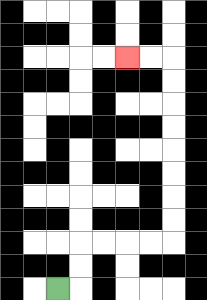{'start': '[2, 12]', 'end': '[5, 2]', 'path_directions': 'R,U,U,R,R,R,R,U,U,U,U,U,U,U,U,L,L', 'path_coordinates': '[[2, 12], [3, 12], [3, 11], [3, 10], [4, 10], [5, 10], [6, 10], [7, 10], [7, 9], [7, 8], [7, 7], [7, 6], [7, 5], [7, 4], [7, 3], [7, 2], [6, 2], [5, 2]]'}